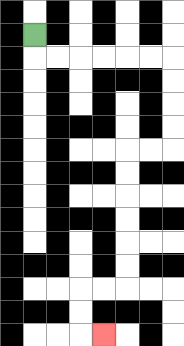{'start': '[1, 1]', 'end': '[4, 14]', 'path_directions': 'D,R,R,R,R,R,R,D,D,D,D,L,L,D,D,D,D,D,D,L,L,D,D,R', 'path_coordinates': '[[1, 1], [1, 2], [2, 2], [3, 2], [4, 2], [5, 2], [6, 2], [7, 2], [7, 3], [7, 4], [7, 5], [7, 6], [6, 6], [5, 6], [5, 7], [5, 8], [5, 9], [5, 10], [5, 11], [5, 12], [4, 12], [3, 12], [3, 13], [3, 14], [4, 14]]'}